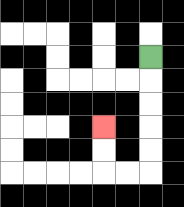{'start': '[6, 2]', 'end': '[4, 5]', 'path_directions': 'D,D,D,D,D,L,L,U,U', 'path_coordinates': '[[6, 2], [6, 3], [6, 4], [6, 5], [6, 6], [6, 7], [5, 7], [4, 7], [4, 6], [4, 5]]'}